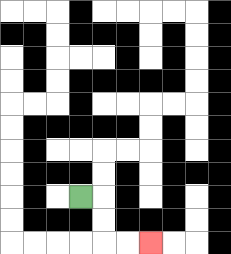{'start': '[3, 8]', 'end': '[6, 10]', 'path_directions': 'R,D,D,R,R', 'path_coordinates': '[[3, 8], [4, 8], [4, 9], [4, 10], [5, 10], [6, 10]]'}